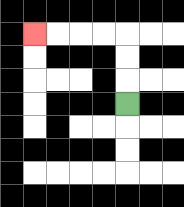{'start': '[5, 4]', 'end': '[1, 1]', 'path_directions': 'U,U,U,L,L,L,L', 'path_coordinates': '[[5, 4], [5, 3], [5, 2], [5, 1], [4, 1], [3, 1], [2, 1], [1, 1]]'}